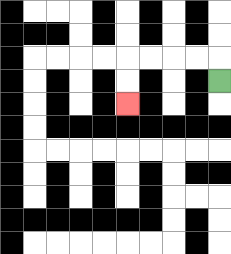{'start': '[9, 3]', 'end': '[5, 4]', 'path_directions': 'U,L,L,L,L,D,D', 'path_coordinates': '[[9, 3], [9, 2], [8, 2], [7, 2], [6, 2], [5, 2], [5, 3], [5, 4]]'}